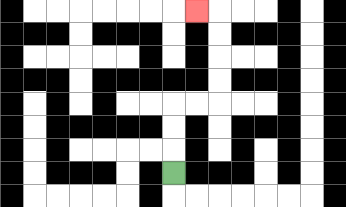{'start': '[7, 7]', 'end': '[8, 0]', 'path_directions': 'U,U,U,R,R,U,U,U,U,L', 'path_coordinates': '[[7, 7], [7, 6], [7, 5], [7, 4], [8, 4], [9, 4], [9, 3], [9, 2], [9, 1], [9, 0], [8, 0]]'}